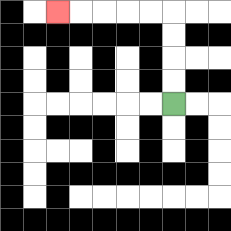{'start': '[7, 4]', 'end': '[2, 0]', 'path_directions': 'U,U,U,U,L,L,L,L,L', 'path_coordinates': '[[7, 4], [7, 3], [7, 2], [7, 1], [7, 0], [6, 0], [5, 0], [4, 0], [3, 0], [2, 0]]'}